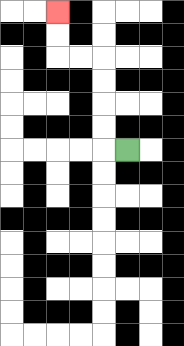{'start': '[5, 6]', 'end': '[2, 0]', 'path_directions': 'L,U,U,U,U,L,L,U,U', 'path_coordinates': '[[5, 6], [4, 6], [4, 5], [4, 4], [4, 3], [4, 2], [3, 2], [2, 2], [2, 1], [2, 0]]'}